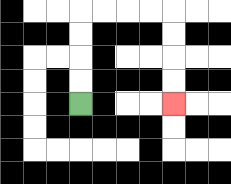{'start': '[3, 4]', 'end': '[7, 4]', 'path_directions': 'U,U,U,U,R,R,R,R,D,D,D,D', 'path_coordinates': '[[3, 4], [3, 3], [3, 2], [3, 1], [3, 0], [4, 0], [5, 0], [6, 0], [7, 0], [7, 1], [7, 2], [7, 3], [7, 4]]'}